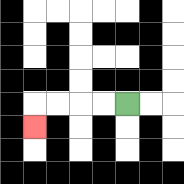{'start': '[5, 4]', 'end': '[1, 5]', 'path_directions': 'L,L,L,L,D', 'path_coordinates': '[[5, 4], [4, 4], [3, 4], [2, 4], [1, 4], [1, 5]]'}